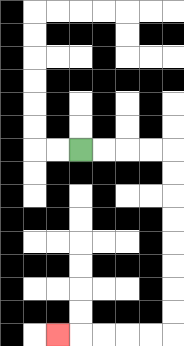{'start': '[3, 6]', 'end': '[2, 14]', 'path_directions': 'R,R,R,R,D,D,D,D,D,D,D,D,L,L,L,L,L', 'path_coordinates': '[[3, 6], [4, 6], [5, 6], [6, 6], [7, 6], [7, 7], [7, 8], [7, 9], [7, 10], [7, 11], [7, 12], [7, 13], [7, 14], [6, 14], [5, 14], [4, 14], [3, 14], [2, 14]]'}